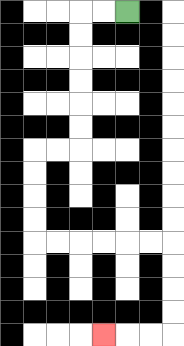{'start': '[5, 0]', 'end': '[4, 14]', 'path_directions': 'L,L,D,D,D,D,D,D,L,L,D,D,D,D,R,R,R,R,R,R,D,D,D,D,L,L,L', 'path_coordinates': '[[5, 0], [4, 0], [3, 0], [3, 1], [3, 2], [3, 3], [3, 4], [3, 5], [3, 6], [2, 6], [1, 6], [1, 7], [1, 8], [1, 9], [1, 10], [2, 10], [3, 10], [4, 10], [5, 10], [6, 10], [7, 10], [7, 11], [7, 12], [7, 13], [7, 14], [6, 14], [5, 14], [4, 14]]'}